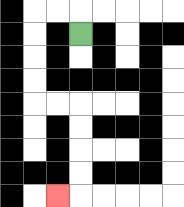{'start': '[3, 1]', 'end': '[2, 8]', 'path_directions': 'U,L,L,D,D,D,D,R,R,D,D,D,D,L', 'path_coordinates': '[[3, 1], [3, 0], [2, 0], [1, 0], [1, 1], [1, 2], [1, 3], [1, 4], [2, 4], [3, 4], [3, 5], [3, 6], [3, 7], [3, 8], [2, 8]]'}